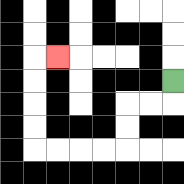{'start': '[7, 3]', 'end': '[2, 2]', 'path_directions': 'D,L,L,D,D,L,L,L,L,U,U,U,U,R', 'path_coordinates': '[[7, 3], [7, 4], [6, 4], [5, 4], [5, 5], [5, 6], [4, 6], [3, 6], [2, 6], [1, 6], [1, 5], [1, 4], [1, 3], [1, 2], [2, 2]]'}